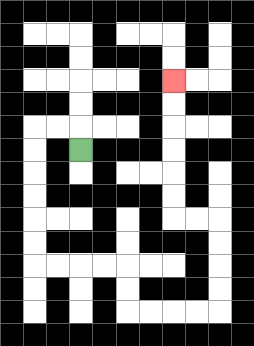{'start': '[3, 6]', 'end': '[7, 3]', 'path_directions': 'U,L,L,D,D,D,D,D,D,R,R,R,R,D,D,R,R,R,R,U,U,U,U,L,L,U,U,U,U,U,U', 'path_coordinates': '[[3, 6], [3, 5], [2, 5], [1, 5], [1, 6], [1, 7], [1, 8], [1, 9], [1, 10], [1, 11], [2, 11], [3, 11], [4, 11], [5, 11], [5, 12], [5, 13], [6, 13], [7, 13], [8, 13], [9, 13], [9, 12], [9, 11], [9, 10], [9, 9], [8, 9], [7, 9], [7, 8], [7, 7], [7, 6], [7, 5], [7, 4], [7, 3]]'}